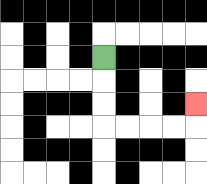{'start': '[4, 2]', 'end': '[8, 4]', 'path_directions': 'D,D,D,R,R,R,R,U', 'path_coordinates': '[[4, 2], [4, 3], [4, 4], [4, 5], [5, 5], [6, 5], [7, 5], [8, 5], [8, 4]]'}